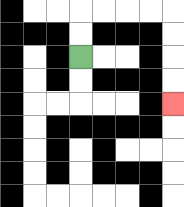{'start': '[3, 2]', 'end': '[7, 4]', 'path_directions': 'U,U,R,R,R,R,D,D,D,D', 'path_coordinates': '[[3, 2], [3, 1], [3, 0], [4, 0], [5, 0], [6, 0], [7, 0], [7, 1], [7, 2], [7, 3], [7, 4]]'}